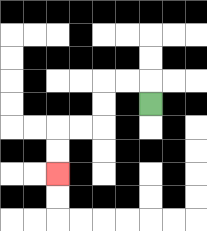{'start': '[6, 4]', 'end': '[2, 7]', 'path_directions': 'U,L,L,D,D,L,L,D,D', 'path_coordinates': '[[6, 4], [6, 3], [5, 3], [4, 3], [4, 4], [4, 5], [3, 5], [2, 5], [2, 6], [2, 7]]'}